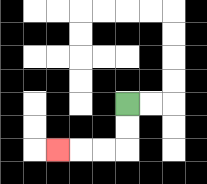{'start': '[5, 4]', 'end': '[2, 6]', 'path_directions': 'D,D,L,L,L', 'path_coordinates': '[[5, 4], [5, 5], [5, 6], [4, 6], [3, 6], [2, 6]]'}